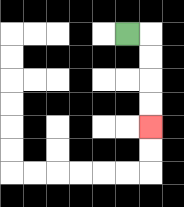{'start': '[5, 1]', 'end': '[6, 5]', 'path_directions': 'R,D,D,D,D', 'path_coordinates': '[[5, 1], [6, 1], [6, 2], [6, 3], [6, 4], [6, 5]]'}